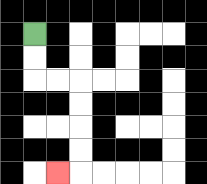{'start': '[1, 1]', 'end': '[2, 7]', 'path_directions': 'D,D,R,R,D,D,D,D,L', 'path_coordinates': '[[1, 1], [1, 2], [1, 3], [2, 3], [3, 3], [3, 4], [3, 5], [3, 6], [3, 7], [2, 7]]'}